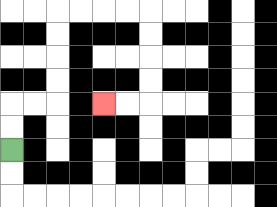{'start': '[0, 6]', 'end': '[4, 4]', 'path_directions': 'U,U,R,R,U,U,U,U,R,R,R,R,D,D,D,D,L,L', 'path_coordinates': '[[0, 6], [0, 5], [0, 4], [1, 4], [2, 4], [2, 3], [2, 2], [2, 1], [2, 0], [3, 0], [4, 0], [5, 0], [6, 0], [6, 1], [6, 2], [6, 3], [6, 4], [5, 4], [4, 4]]'}